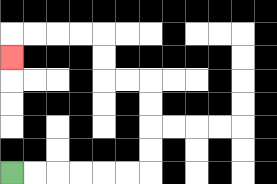{'start': '[0, 7]', 'end': '[0, 2]', 'path_directions': 'R,R,R,R,R,R,U,U,U,U,L,L,U,U,L,L,L,L,D', 'path_coordinates': '[[0, 7], [1, 7], [2, 7], [3, 7], [4, 7], [5, 7], [6, 7], [6, 6], [6, 5], [6, 4], [6, 3], [5, 3], [4, 3], [4, 2], [4, 1], [3, 1], [2, 1], [1, 1], [0, 1], [0, 2]]'}